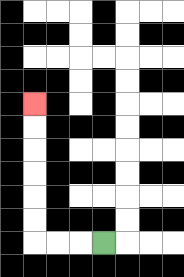{'start': '[4, 10]', 'end': '[1, 4]', 'path_directions': 'L,L,L,U,U,U,U,U,U', 'path_coordinates': '[[4, 10], [3, 10], [2, 10], [1, 10], [1, 9], [1, 8], [1, 7], [1, 6], [1, 5], [1, 4]]'}